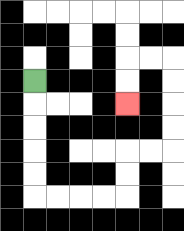{'start': '[1, 3]', 'end': '[5, 4]', 'path_directions': 'D,D,D,D,D,R,R,R,R,U,U,R,R,U,U,U,U,L,L,D,D', 'path_coordinates': '[[1, 3], [1, 4], [1, 5], [1, 6], [1, 7], [1, 8], [2, 8], [3, 8], [4, 8], [5, 8], [5, 7], [5, 6], [6, 6], [7, 6], [7, 5], [7, 4], [7, 3], [7, 2], [6, 2], [5, 2], [5, 3], [5, 4]]'}